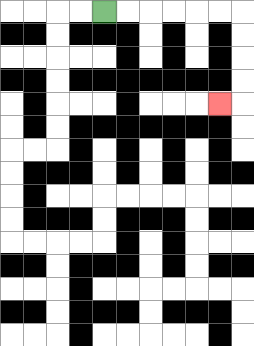{'start': '[4, 0]', 'end': '[9, 4]', 'path_directions': 'R,R,R,R,R,R,D,D,D,D,L', 'path_coordinates': '[[4, 0], [5, 0], [6, 0], [7, 0], [8, 0], [9, 0], [10, 0], [10, 1], [10, 2], [10, 3], [10, 4], [9, 4]]'}